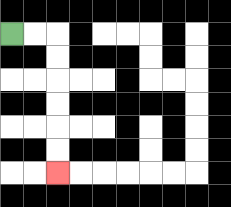{'start': '[0, 1]', 'end': '[2, 7]', 'path_directions': 'R,R,D,D,D,D,D,D', 'path_coordinates': '[[0, 1], [1, 1], [2, 1], [2, 2], [2, 3], [2, 4], [2, 5], [2, 6], [2, 7]]'}